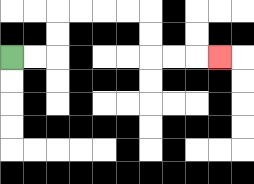{'start': '[0, 2]', 'end': '[9, 2]', 'path_directions': 'R,R,U,U,R,R,R,R,D,D,R,R,R', 'path_coordinates': '[[0, 2], [1, 2], [2, 2], [2, 1], [2, 0], [3, 0], [4, 0], [5, 0], [6, 0], [6, 1], [6, 2], [7, 2], [8, 2], [9, 2]]'}